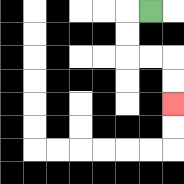{'start': '[6, 0]', 'end': '[7, 4]', 'path_directions': 'L,D,D,R,R,D,D', 'path_coordinates': '[[6, 0], [5, 0], [5, 1], [5, 2], [6, 2], [7, 2], [7, 3], [7, 4]]'}